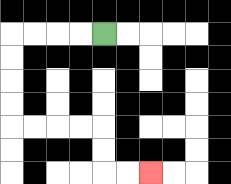{'start': '[4, 1]', 'end': '[6, 7]', 'path_directions': 'L,L,L,L,D,D,D,D,R,R,R,R,D,D,R,R', 'path_coordinates': '[[4, 1], [3, 1], [2, 1], [1, 1], [0, 1], [0, 2], [0, 3], [0, 4], [0, 5], [1, 5], [2, 5], [3, 5], [4, 5], [4, 6], [4, 7], [5, 7], [6, 7]]'}